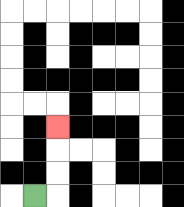{'start': '[1, 8]', 'end': '[2, 5]', 'path_directions': 'R,U,U,U', 'path_coordinates': '[[1, 8], [2, 8], [2, 7], [2, 6], [2, 5]]'}